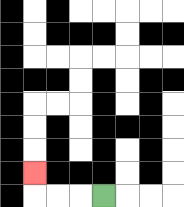{'start': '[4, 8]', 'end': '[1, 7]', 'path_directions': 'L,L,L,U', 'path_coordinates': '[[4, 8], [3, 8], [2, 8], [1, 8], [1, 7]]'}